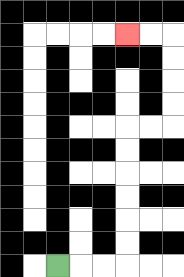{'start': '[2, 11]', 'end': '[5, 1]', 'path_directions': 'R,R,R,U,U,U,U,U,U,R,R,U,U,U,U,L,L', 'path_coordinates': '[[2, 11], [3, 11], [4, 11], [5, 11], [5, 10], [5, 9], [5, 8], [5, 7], [5, 6], [5, 5], [6, 5], [7, 5], [7, 4], [7, 3], [7, 2], [7, 1], [6, 1], [5, 1]]'}